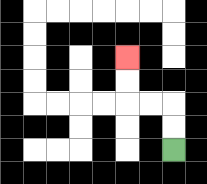{'start': '[7, 6]', 'end': '[5, 2]', 'path_directions': 'U,U,L,L,U,U', 'path_coordinates': '[[7, 6], [7, 5], [7, 4], [6, 4], [5, 4], [5, 3], [5, 2]]'}